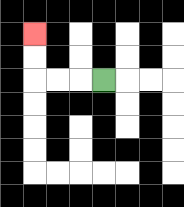{'start': '[4, 3]', 'end': '[1, 1]', 'path_directions': 'L,L,L,U,U', 'path_coordinates': '[[4, 3], [3, 3], [2, 3], [1, 3], [1, 2], [1, 1]]'}